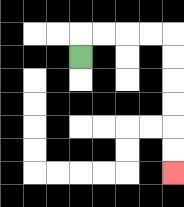{'start': '[3, 2]', 'end': '[7, 7]', 'path_directions': 'U,R,R,R,R,D,D,D,D,D,D', 'path_coordinates': '[[3, 2], [3, 1], [4, 1], [5, 1], [6, 1], [7, 1], [7, 2], [7, 3], [7, 4], [7, 5], [7, 6], [7, 7]]'}